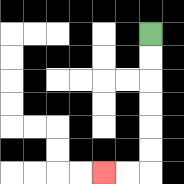{'start': '[6, 1]', 'end': '[4, 7]', 'path_directions': 'D,D,D,D,D,D,L,L', 'path_coordinates': '[[6, 1], [6, 2], [6, 3], [6, 4], [6, 5], [6, 6], [6, 7], [5, 7], [4, 7]]'}